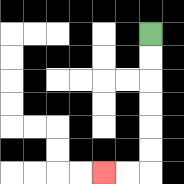{'start': '[6, 1]', 'end': '[4, 7]', 'path_directions': 'D,D,D,D,D,D,L,L', 'path_coordinates': '[[6, 1], [6, 2], [6, 3], [6, 4], [6, 5], [6, 6], [6, 7], [5, 7], [4, 7]]'}